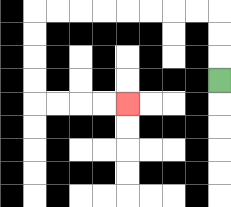{'start': '[9, 3]', 'end': '[5, 4]', 'path_directions': 'U,U,U,L,L,L,L,L,L,L,L,D,D,D,D,R,R,R,R', 'path_coordinates': '[[9, 3], [9, 2], [9, 1], [9, 0], [8, 0], [7, 0], [6, 0], [5, 0], [4, 0], [3, 0], [2, 0], [1, 0], [1, 1], [1, 2], [1, 3], [1, 4], [2, 4], [3, 4], [4, 4], [5, 4]]'}